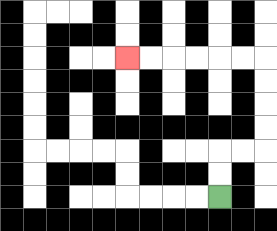{'start': '[9, 8]', 'end': '[5, 2]', 'path_directions': 'U,U,R,R,U,U,U,U,L,L,L,L,L,L', 'path_coordinates': '[[9, 8], [9, 7], [9, 6], [10, 6], [11, 6], [11, 5], [11, 4], [11, 3], [11, 2], [10, 2], [9, 2], [8, 2], [7, 2], [6, 2], [5, 2]]'}